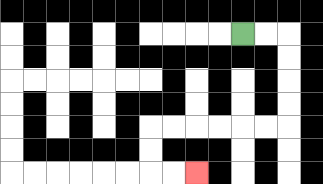{'start': '[10, 1]', 'end': '[8, 7]', 'path_directions': 'R,R,D,D,D,D,L,L,L,L,L,L,D,D,R,R', 'path_coordinates': '[[10, 1], [11, 1], [12, 1], [12, 2], [12, 3], [12, 4], [12, 5], [11, 5], [10, 5], [9, 5], [8, 5], [7, 5], [6, 5], [6, 6], [6, 7], [7, 7], [8, 7]]'}